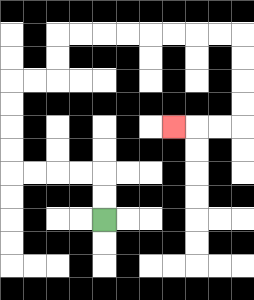{'start': '[4, 9]', 'end': '[7, 5]', 'path_directions': 'U,U,L,L,L,L,U,U,U,U,R,R,U,U,R,R,R,R,R,R,R,R,D,D,D,D,L,L,L', 'path_coordinates': '[[4, 9], [4, 8], [4, 7], [3, 7], [2, 7], [1, 7], [0, 7], [0, 6], [0, 5], [0, 4], [0, 3], [1, 3], [2, 3], [2, 2], [2, 1], [3, 1], [4, 1], [5, 1], [6, 1], [7, 1], [8, 1], [9, 1], [10, 1], [10, 2], [10, 3], [10, 4], [10, 5], [9, 5], [8, 5], [7, 5]]'}